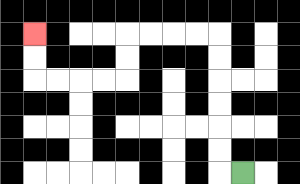{'start': '[10, 7]', 'end': '[1, 1]', 'path_directions': 'L,U,U,U,U,U,U,L,L,L,L,D,D,L,L,L,L,U,U', 'path_coordinates': '[[10, 7], [9, 7], [9, 6], [9, 5], [9, 4], [9, 3], [9, 2], [9, 1], [8, 1], [7, 1], [6, 1], [5, 1], [5, 2], [5, 3], [4, 3], [3, 3], [2, 3], [1, 3], [1, 2], [1, 1]]'}